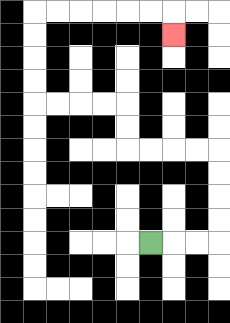{'start': '[6, 10]', 'end': '[7, 1]', 'path_directions': 'R,R,R,U,U,U,U,L,L,L,L,U,U,L,L,L,L,U,U,U,U,R,R,R,R,R,R,D', 'path_coordinates': '[[6, 10], [7, 10], [8, 10], [9, 10], [9, 9], [9, 8], [9, 7], [9, 6], [8, 6], [7, 6], [6, 6], [5, 6], [5, 5], [5, 4], [4, 4], [3, 4], [2, 4], [1, 4], [1, 3], [1, 2], [1, 1], [1, 0], [2, 0], [3, 0], [4, 0], [5, 0], [6, 0], [7, 0], [7, 1]]'}